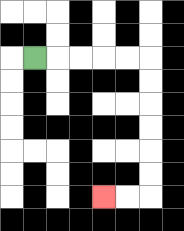{'start': '[1, 2]', 'end': '[4, 8]', 'path_directions': 'R,R,R,R,R,D,D,D,D,D,D,L,L', 'path_coordinates': '[[1, 2], [2, 2], [3, 2], [4, 2], [5, 2], [6, 2], [6, 3], [6, 4], [6, 5], [6, 6], [6, 7], [6, 8], [5, 8], [4, 8]]'}